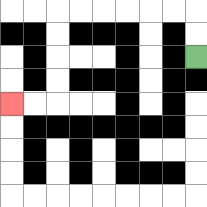{'start': '[8, 2]', 'end': '[0, 4]', 'path_directions': 'U,U,L,L,L,L,L,L,D,D,D,D,L,L', 'path_coordinates': '[[8, 2], [8, 1], [8, 0], [7, 0], [6, 0], [5, 0], [4, 0], [3, 0], [2, 0], [2, 1], [2, 2], [2, 3], [2, 4], [1, 4], [0, 4]]'}